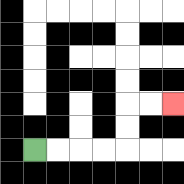{'start': '[1, 6]', 'end': '[7, 4]', 'path_directions': 'R,R,R,R,U,U,R,R', 'path_coordinates': '[[1, 6], [2, 6], [3, 6], [4, 6], [5, 6], [5, 5], [5, 4], [6, 4], [7, 4]]'}